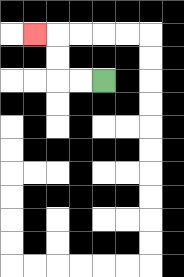{'start': '[4, 3]', 'end': '[1, 1]', 'path_directions': 'L,L,U,U,L', 'path_coordinates': '[[4, 3], [3, 3], [2, 3], [2, 2], [2, 1], [1, 1]]'}